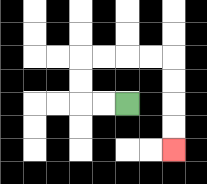{'start': '[5, 4]', 'end': '[7, 6]', 'path_directions': 'L,L,U,U,R,R,R,R,D,D,D,D', 'path_coordinates': '[[5, 4], [4, 4], [3, 4], [3, 3], [3, 2], [4, 2], [5, 2], [6, 2], [7, 2], [7, 3], [7, 4], [7, 5], [7, 6]]'}